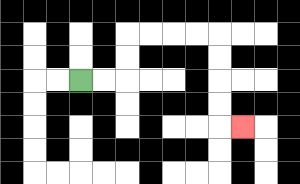{'start': '[3, 3]', 'end': '[10, 5]', 'path_directions': 'R,R,U,U,R,R,R,R,D,D,D,D,R', 'path_coordinates': '[[3, 3], [4, 3], [5, 3], [5, 2], [5, 1], [6, 1], [7, 1], [8, 1], [9, 1], [9, 2], [9, 3], [9, 4], [9, 5], [10, 5]]'}